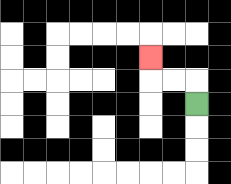{'start': '[8, 4]', 'end': '[6, 2]', 'path_directions': 'U,L,L,U', 'path_coordinates': '[[8, 4], [8, 3], [7, 3], [6, 3], [6, 2]]'}